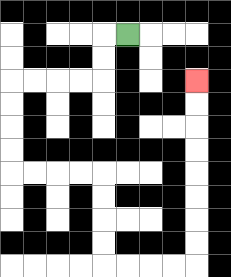{'start': '[5, 1]', 'end': '[8, 3]', 'path_directions': 'L,D,D,L,L,L,L,D,D,D,D,R,R,R,R,D,D,D,D,R,R,R,R,U,U,U,U,U,U,U,U', 'path_coordinates': '[[5, 1], [4, 1], [4, 2], [4, 3], [3, 3], [2, 3], [1, 3], [0, 3], [0, 4], [0, 5], [0, 6], [0, 7], [1, 7], [2, 7], [3, 7], [4, 7], [4, 8], [4, 9], [4, 10], [4, 11], [5, 11], [6, 11], [7, 11], [8, 11], [8, 10], [8, 9], [8, 8], [8, 7], [8, 6], [8, 5], [8, 4], [8, 3]]'}